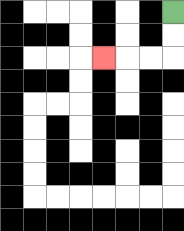{'start': '[7, 0]', 'end': '[4, 2]', 'path_directions': 'D,D,L,L,L', 'path_coordinates': '[[7, 0], [7, 1], [7, 2], [6, 2], [5, 2], [4, 2]]'}